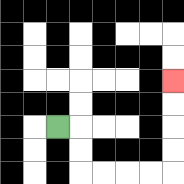{'start': '[2, 5]', 'end': '[7, 3]', 'path_directions': 'R,D,D,R,R,R,R,U,U,U,U', 'path_coordinates': '[[2, 5], [3, 5], [3, 6], [3, 7], [4, 7], [5, 7], [6, 7], [7, 7], [7, 6], [7, 5], [7, 4], [7, 3]]'}